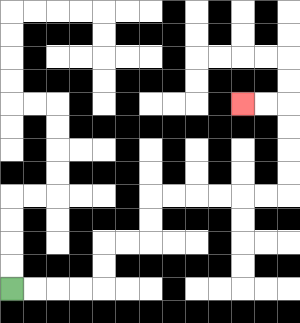{'start': '[0, 12]', 'end': '[10, 4]', 'path_directions': 'R,R,R,R,U,U,R,R,U,U,R,R,R,R,R,R,U,U,U,U,L,L', 'path_coordinates': '[[0, 12], [1, 12], [2, 12], [3, 12], [4, 12], [4, 11], [4, 10], [5, 10], [6, 10], [6, 9], [6, 8], [7, 8], [8, 8], [9, 8], [10, 8], [11, 8], [12, 8], [12, 7], [12, 6], [12, 5], [12, 4], [11, 4], [10, 4]]'}